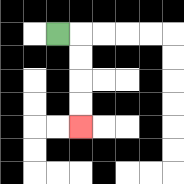{'start': '[2, 1]', 'end': '[3, 5]', 'path_directions': 'R,D,D,D,D', 'path_coordinates': '[[2, 1], [3, 1], [3, 2], [3, 3], [3, 4], [3, 5]]'}